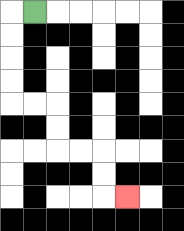{'start': '[1, 0]', 'end': '[5, 8]', 'path_directions': 'L,D,D,D,D,R,R,D,D,R,R,D,D,R', 'path_coordinates': '[[1, 0], [0, 0], [0, 1], [0, 2], [0, 3], [0, 4], [1, 4], [2, 4], [2, 5], [2, 6], [3, 6], [4, 6], [4, 7], [4, 8], [5, 8]]'}